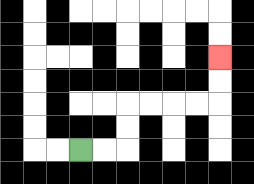{'start': '[3, 6]', 'end': '[9, 2]', 'path_directions': 'R,R,U,U,R,R,R,R,U,U', 'path_coordinates': '[[3, 6], [4, 6], [5, 6], [5, 5], [5, 4], [6, 4], [7, 4], [8, 4], [9, 4], [9, 3], [9, 2]]'}